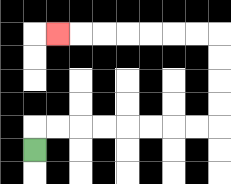{'start': '[1, 6]', 'end': '[2, 1]', 'path_directions': 'U,R,R,R,R,R,R,R,R,U,U,U,U,L,L,L,L,L,L,L', 'path_coordinates': '[[1, 6], [1, 5], [2, 5], [3, 5], [4, 5], [5, 5], [6, 5], [7, 5], [8, 5], [9, 5], [9, 4], [9, 3], [9, 2], [9, 1], [8, 1], [7, 1], [6, 1], [5, 1], [4, 1], [3, 1], [2, 1]]'}